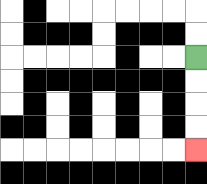{'start': '[8, 2]', 'end': '[8, 6]', 'path_directions': 'D,D,D,D', 'path_coordinates': '[[8, 2], [8, 3], [8, 4], [8, 5], [8, 6]]'}